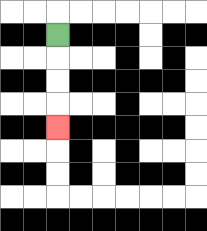{'start': '[2, 1]', 'end': '[2, 5]', 'path_directions': 'D,D,D,D', 'path_coordinates': '[[2, 1], [2, 2], [2, 3], [2, 4], [2, 5]]'}